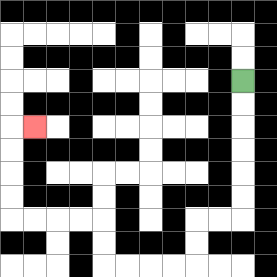{'start': '[10, 3]', 'end': '[1, 5]', 'path_directions': 'D,D,D,D,D,D,L,L,D,D,L,L,L,L,U,U,L,L,L,L,U,U,U,U,R', 'path_coordinates': '[[10, 3], [10, 4], [10, 5], [10, 6], [10, 7], [10, 8], [10, 9], [9, 9], [8, 9], [8, 10], [8, 11], [7, 11], [6, 11], [5, 11], [4, 11], [4, 10], [4, 9], [3, 9], [2, 9], [1, 9], [0, 9], [0, 8], [0, 7], [0, 6], [0, 5], [1, 5]]'}